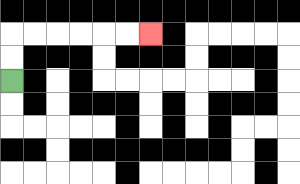{'start': '[0, 3]', 'end': '[6, 1]', 'path_directions': 'U,U,R,R,R,R,R,R', 'path_coordinates': '[[0, 3], [0, 2], [0, 1], [1, 1], [2, 1], [3, 1], [4, 1], [5, 1], [6, 1]]'}